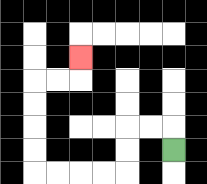{'start': '[7, 6]', 'end': '[3, 2]', 'path_directions': 'U,L,L,D,D,L,L,L,L,U,U,U,U,R,R,U', 'path_coordinates': '[[7, 6], [7, 5], [6, 5], [5, 5], [5, 6], [5, 7], [4, 7], [3, 7], [2, 7], [1, 7], [1, 6], [1, 5], [1, 4], [1, 3], [2, 3], [3, 3], [3, 2]]'}